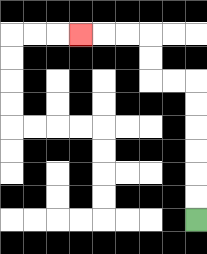{'start': '[8, 9]', 'end': '[3, 1]', 'path_directions': 'U,U,U,U,U,U,L,L,U,U,L,L,L', 'path_coordinates': '[[8, 9], [8, 8], [8, 7], [8, 6], [8, 5], [8, 4], [8, 3], [7, 3], [6, 3], [6, 2], [6, 1], [5, 1], [4, 1], [3, 1]]'}